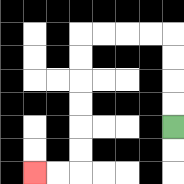{'start': '[7, 5]', 'end': '[1, 7]', 'path_directions': 'U,U,U,U,L,L,L,L,D,D,D,D,D,D,L,L', 'path_coordinates': '[[7, 5], [7, 4], [7, 3], [7, 2], [7, 1], [6, 1], [5, 1], [4, 1], [3, 1], [3, 2], [3, 3], [3, 4], [3, 5], [3, 6], [3, 7], [2, 7], [1, 7]]'}